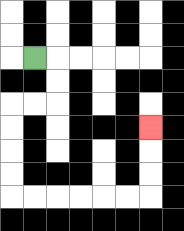{'start': '[1, 2]', 'end': '[6, 5]', 'path_directions': 'R,D,D,L,L,D,D,D,D,R,R,R,R,R,R,U,U,U', 'path_coordinates': '[[1, 2], [2, 2], [2, 3], [2, 4], [1, 4], [0, 4], [0, 5], [0, 6], [0, 7], [0, 8], [1, 8], [2, 8], [3, 8], [4, 8], [5, 8], [6, 8], [6, 7], [6, 6], [6, 5]]'}